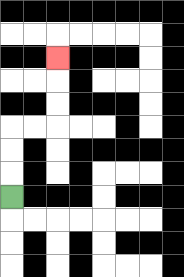{'start': '[0, 8]', 'end': '[2, 2]', 'path_directions': 'U,U,U,R,R,U,U,U', 'path_coordinates': '[[0, 8], [0, 7], [0, 6], [0, 5], [1, 5], [2, 5], [2, 4], [2, 3], [2, 2]]'}